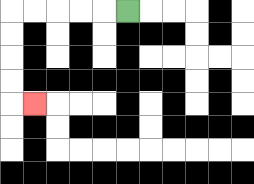{'start': '[5, 0]', 'end': '[1, 4]', 'path_directions': 'L,L,L,L,L,D,D,D,D,R', 'path_coordinates': '[[5, 0], [4, 0], [3, 0], [2, 0], [1, 0], [0, 0], [0, 1], [0, 2], [0, 3], [0, 4], [1, 4]]'}